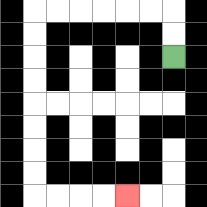{'start': '[7, 2]', 'end': '[5, 8]', 'path_directions': 'U,U,L,L,L,L,L,L,D,D,D,D,D,D,D,D,R,R,R,R', 'path_coordinates': '[[7, 2], [7, 1], [7, 0], [6, 0], [5, 0], [4, 0], [3, 0], [2, 0], [1, 0], [1, 1], [1, 2], [1, 3], [1, 4], [1, 5], [1, 6], [1, 7], [1, 8], [2, 8], [3, 8], [4, 8], [5, 8]]'}